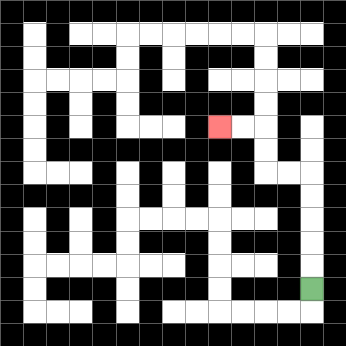{'start': '[13, 12]', 'end': '[9, 5]', 'path_directions': 'U,U,U,U,U,L,L,U,U,L,L', 'path_coordinates': '[[13, 12], [13, 11], [13, 10], [13, 9], [13, 8], [13, 7], [12, 7], [11, 7], [11, 6], [11, 5], [10, 5], [9, 5]]'}